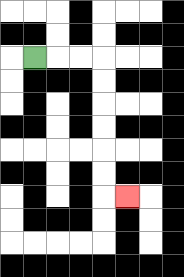{'start': '[1, 2]', 'end': '[5, 8]', 'path_directions': 'R,R,R,D,D,D,D,D,D,R', 'path_coordinates': '[[1, 2], [2, 2], [3, 2], [4, 2], [4, 3], [4, 4], [4, 5], [4, 6], [4, 7], [4, 8], [5, 8]]'}